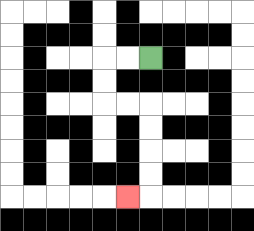{'start': '[6, 2]', 'end': '[5, 8]', 'path_directions': 'L,L,D,D,R,R,D,D,D,D,L', 'path_coordinates': '[[6, 2], [5, 2], [4, 2], [4, 3], [4, 4], [5, 4], [6, 4], [6, 5], [6, 6], [6, 7], [6, 8], [5, 8]]'}